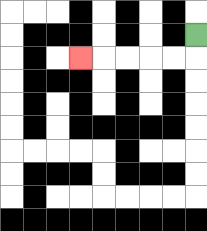{'start': '[8, 1]', 'end': '[3, 2]', 'path_directions': 'D,L,L,L,L,L', 'path_coordinates': '[[8, 1], [8, 2], [7, 2], [6, 2], [5, 2], [4, 2], [3, 2]]'}